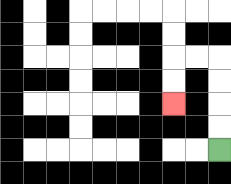{'start': '[9, 6]', 'end': '[7, 4]', 'path_directions': 'U,U,U,U,L,L,D,D', 'path_coordinates': '[[9, 6], [9, 5], [9, 4], [9, 3], [9, 2], [8, 2], [7, 2], [7, 3], [7, 4]]'}